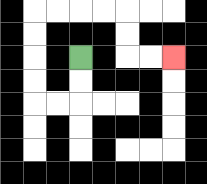{'start': '[3, 2]', 'end': '[7, 2]', 'path_directions': 'D,D,L,L,U,U,U,U,R,R,R,R,D,D,R,R', 'path_coordinates': '[[3, 2], [3, 3], [3, 4], [2, 4], [1, 4], [1, 3], [1, 2], [1, 1], [1, 0], [2, 0], [3, 0], [4, 0], [5, 0], [5, 1], [5, 2], [6, 2], [7, 2]]'}